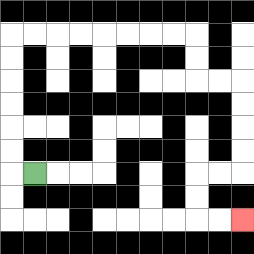{'start': '[1, 7]', 'end': '[10, 9]', 'path_directions': 'L,U,U,U,U,U,U,R,R,R,R,R,R,R,R,D,D,R,R,D,D,D,D,L,L,D,D,R,R', 'path_coordinates': '[[1, 7], [0, 7], [0, 6], [0, 5], [0, 4], [0, 3], [0, 2], [0, 1], [1, 1], [2, 1], [3, 1], [4, 1], [5, 1], [6, 1], [7, 1], [8, 1], [8, 2], [8, 3], [9, 3], [10, 3], [10, 4], [10, 5], [10, 6], [10, 7], [9, 7], [8, 7], [8, 8], [8, 9], [9, 9], [10, 9]]'}